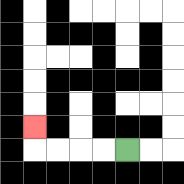{'start': '[5, 6]', 'end': '[1, 5]', 'path_directions': 'L,L,L,L,U', 'path_coordinates': '[[5, 6], [4, 6], [3, 6], [2, 6], [1, 6], [1, 5]]'}